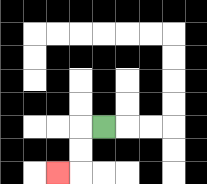{'start': '[4, 5]', 'end': '[2, 7]', 'path_directions': 'L,D,D,L', 'path_coordinates': '[[4, 5], [3, 5], [3, 6], [3, 7], [2, 7]]'}